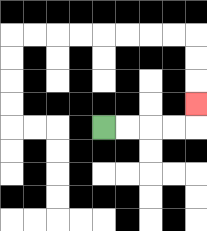{'start': '[4, 5]', 'end': '[8, 4]', 'path_directions': 'R,R,R,R,U', 'path_coordinates': '[[4, 5], [5, 5], [6, 5], [7, 5], [8, 5], [8, 4]]'}